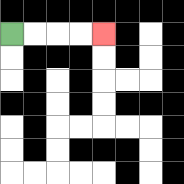{'start': '[0, 1]', 'end': '[4, 1]', 'path_directions': 'R,R,R,R', 'path_coordinates': '[[0, 1], [1, 1], [2, 1], [3, 1], [4, 1]]'}